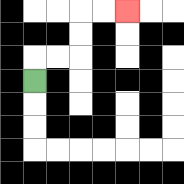{'start': '[1, 3]', 'end': '[5, 0]', 'path_directions': 'U,R,R,U,U,R,R', 'path_coordinates': '[[1, 3], [1, 2], [2, 2], [3, 2], [3, 1], [3, 0], [4, 0], [5, 0]]'}